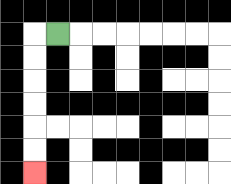{'start': '[2, 1]', 'end': '[1, 7]', 'path_directions': 'L,D,D,D,D,D,D', 'path_coordinates': '[[2, 1], [1, 1], [1, 2], [1, 3], [1, 4], [1, 5], [1, 6], [1, 7]]'}